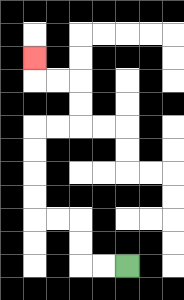{'start': '[5, 11]', 'end': '[1, 2]', 'path_directions': 'L,L,U,U,L,L,U,U,U,U,R,R,U,U,L,L,U', 'path_coordinates': '[[5, 11], [4, 11], [3, 11], [3, 10], [3, 9], [2, 9], [1, 9], [1, 8], [1, 7], [1, 6], [1, 5], [2, 5], [3, 5], [3, 4], [3, 3], [2, 3], [1, 3], [1, 2]]'}